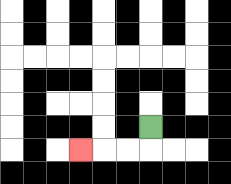{'start': '[6, 5]', 'end': '[3, 6]', 'path_directions': 'D,L,L,L', 'path_coordinates': '[[6, 5], [6, 6], [5, 6], [4, 6], [3, 6]]'}